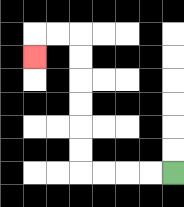{'start': '[7, 7]', 'end': '[1, 2]', 'path_directions': 'L,L,L,L,U,U,U,U,U,U,L,L,D', 'path_coordinates': '[[7, 7], [6, 7], [5, 7], [4, 7], [3, 7], [3, 6], [3, 5], [3, 4], [3, 3], [3, 2], [3, 1], [2, 1], [1, 1], [1, 2]]'}